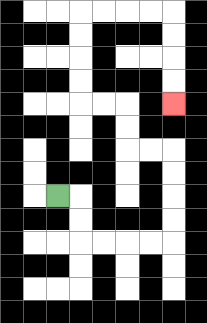{'start': '[2, 8]', 'end': '[7, 4]', 'path_directions': 'R,D,D,R,R,R,R,U,U,U,U,L,L,U,U,L,L,U,U,U,U,R,R,R,R,D,D,D,D', 'path_coordinates': '[[2, 8], [3, 8], [3, 9], [3, 10], [4, 10], [5, 10], [6, 10], [7, 10], [7, 9], [7, 8], [7, 7], [7, 6], [6, 6], [5, 6], [5, 5], [5, 4], [4, 4], [3, 4], [3, 3], [3, 2], [3, 1], [3, 0], [4, 0], [5, 0], [6, 0], [7, 0], [7, 1], [7, 2], [7, 3], [7, 4]]'}